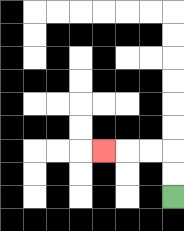{'start': '[7, 8]', 'end': '[4, 6]', 'path_directions': 'U,U,L,L,L', 'path_coordinates': '[[7, 8], [7, 7], [7, 6], [6, 6], [5, 6], [4, 6]]'}